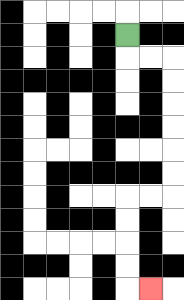{'start': '[5, 1]', 'end': '[6, 12]', 'path_directions': 'D,R,R,D,D,D,D,D,D,L,L,D,D,D,D,R', 'path_coordinates': '[[5, 1], [5, 2], [6, 2], [7, 2], [7, 3], [7, 4], [7, 5], [7, 6], [7, 7], [7, 8], [6, 8], [5, 8], [5, 9], [5, 10], [5, 11], [5, 12], [6, 12]]'}